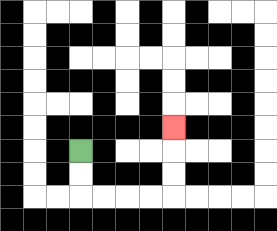{'start': '[3, 6]', 'end': '[7, 5]', 'path_directions': 'D,D,R,R,R,R,U,U,U', 'path_coordinates': '[[3, 6], [3, 7], [3, 8], [4, 8], [5, 8], [6, 8], [7, 8], [7, 7], [7, 6], [7, 5]]'}